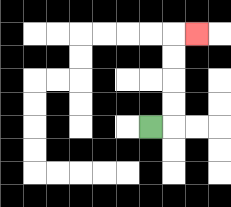{'start': '[6, 5]', 'end': '[8, 1]', 'path_directions': 'R,U,U,U,U,R', 'path_coordinates': '[[6, 5], [7, 5], [7, 4], [7, 3], [7, 2], [7, 1], [8, 1]]'}